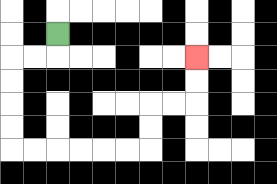{'start': '[2, 1]', 'end': '[8, 2]', 'path_directions': 'D,L,L,D,D,D,D,R,R,R,R,R,R,U,U,R,R,U,U', 'path_coordinates': '[[2, 1], [2, 2], [1, 2], [0, 2], [0, 3], [0, 4], [0, 5], [0, 6], [1, 6], [2, 6], [3, 6], [4, 6], [5, 6], [6, 6], [6, 5], [6, 4], [7, 4], [8, 4], [8, 3], [8, 2]]'}